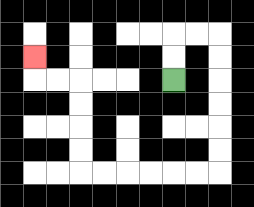{'start': '[7, 3]', 'end': '[1, 2]', 'path_directions': 'U,U,R,R,D,D,D,D,D,D,L,L,L,L,L,L,U,U,U,U,L,L,U', 'path_coordinates': '[[7, 3], [7, 2], [7, 1], [8, 1], [9, 1], [9, 2], [9, 3], [9, 4], [9, 5], [9, 6], [9, 7], [8, 7], [7, 7], [6, 7], [5, 7], [4, 7], [3, 7], [3, 6], [3, 5], [3, 4], [3, 3], [2, 3], [1, 3], [1, 2]]'}